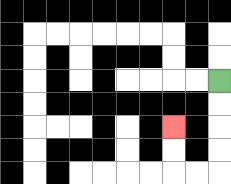{'start': '[9, 3]', 'end': '[7, 5]', 'path_directions': 'D,D,D,D,L,L,U,U', 'path_coordinates': '[[9, 3], [9, 4], [9, 5], [9, 6], [9, 7], [8, 7], [7, 7], [7, 6], [7, 5]]'}